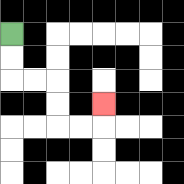{'start': '[0, 1]', 'end': '[4, 4]', 'path_directions': 'D,D,R,R,D,D,R,R,U', 'path_coordinates': '[[0, 1], [0, 2], [0, 3], [1, 3], [2, 3], [2, 4], [2, 5], [3, 5], [4, 5], [4, 4]]'}